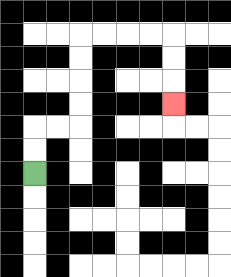{'start': '[1, 7]', 'end': '[7, 4]', 'path_directions': 'U,U,R,R,U,U,U,U,R,R,R,R,D,D,D', 'path_coordinates': '[[1, 7], [1, 6], [1, 5], [2, 5], [3, 5], [3, 4], [3, 3], [3, 2], [3, 1], [4, 1], [5, 1], [6, 1], [7, 1], [7, 2], [7, 3], [7, 4]]'}